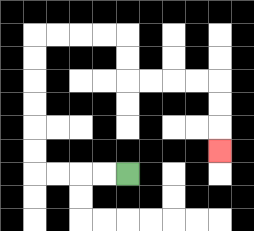{'start': '[5, 7]', 'end': '[9, 6]', 'path_directions': 'L,L,L,L,U,U,U,U,U,U,R,R,R,R,D,D,R,R,R,R,D,D,D', 'path_coordinates': '[[5, 7], [4, 7], [3, 7], [2, 7], [1, 7], [1, 6], [1, 5], [1, 4], [1, 3], [1, 2], [1, 1], [2, 1], [3, 1], [4, 1], [5, 1], [5, 2], [5, 3], [6, 3], [7, 3], [8, 3], [9, 3], [9, 4], [9, 5], [9, 6]]'}